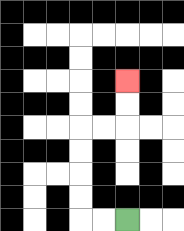{'start': '[5, 9]', 'end': '[5, 3]', 'path_directions': 'L,L,U,U,U,U,R,R,U,U', 'path_coordinates': '[[5, 9], [4, 9], [3, 9], [3, 8], [3, 7], [3, 6], [3, 5], [4, 5], [5, 5], [5, 4], [5, 3]]'}